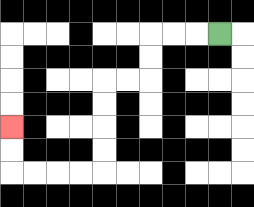{'start': '[9, 1]', 'end': '[0, 5]', 'path_directions': 'L,L,L,D,D,L,L,D,D,D,D,L,L,L,L,U,U', 'path_coordinates': '[[9, 1], [8, 1], [7, 1], [6, 1], [6, 2], [6, 3], [5, 3], [4, 3], [4, 4], [4, 5], [4, 6], [4, 7], [3, 7], [2, 7], [1, 7], [0, 7], [0, 6], [0, 5]]'}